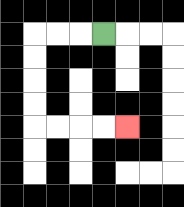{'start': '[4, 1]', 'end': '[5, 5]', 'path_directions': 'L,L,L,D,D,D,D,R,R,R,R', 'path_coordinates': '[[4, 1], [3, 1], [2, 1], [1, 1], [1, 2], [1, 3], [1, 4], [1, 5], [2, 5], [3, 5], [4, 5], [5, 5]]'}